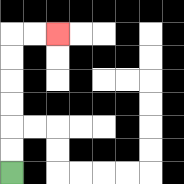{'start': '[0, 7]', 'end': '[2, 1]', 'path_directions': 'U,U,U,U,U,U,R,R', 'path_coordinates': '[[0, 7], [0, 6], [0, 5], [0, 4], [0, 3], [0, 2], [0, 1], [1, 1], [2, 1]]'}